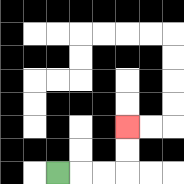{'start': '[2, 7]', 'end': '[5, 5]', 'path_directions': 'R,R,R,U,U', 'path_coordinates': '[[2, 7], [3, 7], [4, 7], [5, 7], [5, 6], [5, 5]]'}